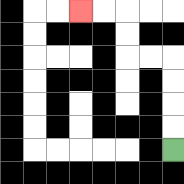{'start': '[7, 6]', 'end': '[3, 0]', 'path_directions': 'U,U,U,U,L,L,U,U,L,L', 'path_coordinates': '[[7, 6], [7, 5], [7, 4], [7, 3], [7, 2], [6, 2], [5, 2], [5, 1], [5, 0], [4, 0], [3, 0]]'}